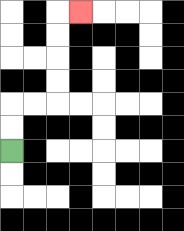{'start': '[0, 6]', 'end': '[3, 0]', 'path_directions': 'U,U,R,R,U,U,U,U,R', 'path_coordinates': '[[0, 6], [0, 5], [0, 4], [1, 4], [2, 4], [2, 3], [2, 2], [2, 1], [2, 0], [3, 0]]'}